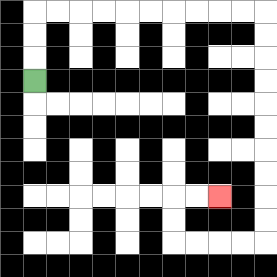{'start': '[1, 3]', 'end': '[9, 8]', 'path_directions': 'U,U,U,R,R,R,R,R,R,R,R,R,R,D,D,D,D,D,D,D,D,D,D,L,L,L,L,U,U,R,R', 'path_coordinates': '[[1, 3], [1, 2], [1, 1], [1, 0], [2, 0], [3, 0], [4, 0], [5, 0], [6, 0], [7, 0], [8, 0], [9, 0], [10, 0], [11, 0], [11, 1], [11, 2], [11, 3], [11, 4], [11, 5], [11, 6], [11, 7], [11, 8], [11, 9], [11, 10], [10, 10], [9, 10], [8, 10], [7, 10], [7, 9], [7, 8], [8, 8], [9, 8]]'}